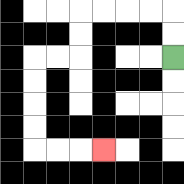{'start': '[7, 2]', 'end': '[4, 6]', 'path_directions': 'U,U,L,L,L,L,D,D,L,L,D,D,D,D,R,R,R', 'path_coordinates': '[[7, 2], [7, 1], [7, 0], [6, 0], [5, 0], [4, 0], [3, 0], [3, 1], [3, 2], [2, 2], [1, 2], [1, 3], [1, 4], [1, 5], [1, 6], [2, 6], [3, 6], [4, 6]]'}